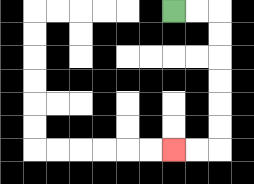{'start': '[7, 0]', 'end': '[7, 6]', 'path_directions': 'R,R,D,D,D,D,D,D,L,L', 'path_coordinates': '[[7, 0], [8, 0], [9, 0], [9, 1], [9, 2], [9, 3], [9, 4], [9, 5], [9, 6], [8, 6], [7, 6]]'}